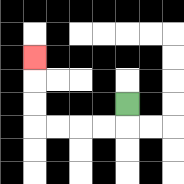{'start': '[5, 4]', 'end': '[1, 2]', 'path_directions': 'D,L,L,L,L,U,U,U', 'path_coordinates': '[[5, 4], [5, 5], [4, 5], [3, 5], [2, 5], [1, 5], [1, 4], [1, 3], [1, 2]]'}